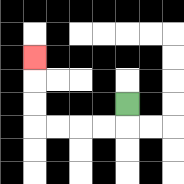{'start': '[5, 4]', 'end': '[1, 2]', 'path_directions': 'D,L,L,L,L,U,U,U', 'path_coordinates': '[[5, 4], [5, 5], [4, 5], [3, 5], [2, 5], [1, 5], [1, 4], [1, 3], [1, 2]]'}